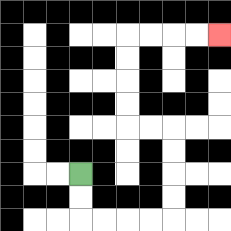{'start': '[3, 7]', 'end': '[9, 1]', 'path_directions': 'D,D,R,R,R,R,U,U,U,U,L,L,U,U,U,U,R,R,R,R', 'path_coordinates': '[[3, 7], [3, 8], [3, 9], [4, 9], [5, 9], [6, 9], [7, 9], [7, 8], [7, 7], [7, 6], [7, 5], [6, 5], [5, 5], [5, 4], [5, 3], [5, 2], [5, 1], [6, 1], [7, 1], [8, 1], [9, 1]]'}